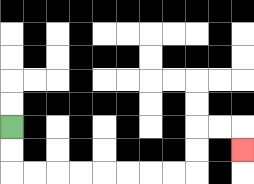{'start': '[0, 5]', 'end': '[10, 6]', 'path_directions': 'D,D,R,R,R,R,R,R,R,R,U,U,R,R,D', 'path_coordinates': '[[0, 5], [0, 6], [0, 7], [1, 7], [2, 7], [3, 7], [4, 7], [5, 7], [6, 7], [7, 7], [8, 7], [8, 6], [8, 5], [9, 5], [10, 5], [10, 6]]'}